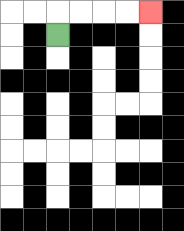{'start': '[2, 1]', 'end': '[6, 0]', 'path_directions': 'U,R,R,R,R', 'path_coordinates': '[[2, 1], [2, 0], [3, 0], [4, 0], [5, 0], [6, 0]]'}